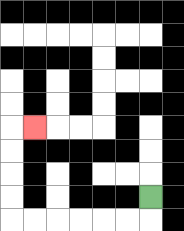{'start': '[6, 8]', 'end': '[1, 5]', 'path_directions': 'D,L,L,L,L,L,L,U,U,U,U,R', 'path_coordinates': '[[6, 8], [6, 9], [5, 9], [4, 9], [3, 9], [2, 9], [1, 9], [0, 9], [0, 8], [0, 7], [0, 6], [0, 5], [1, 5]]'}